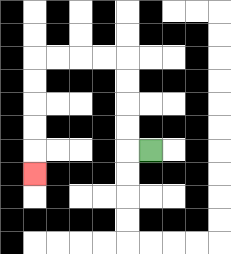{'start': '[6, 6]', 'end': '[1, 7]', 'path_directions': 'L,U,U,U,U,L,L,L,L,D,D,D,D,D', 'path_coordinates': '[[6, 6], [5, 6], [5, 5], [5, 4], [5, 3], [5, 2], [4, 2], [3, 2], [2, 2], [1, 2], [1, 3], [1, 4], [1, 5], [1, 6], [1, 7]]'}